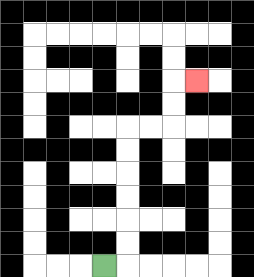{'start': '[4, 11]', 'end': '[8, 3]', 'path_directions': 'R,U,U,U,U,U,U,R,R,U,U,R', 'path_coordinates': '[[4, 11], [5, 11], [5, 10], [5, 9], [5, 8], [5, 7], [5, 6], [5, 5], [6, 5], [7, 5], [7, 4], [7, 3], [8, 3]]'}